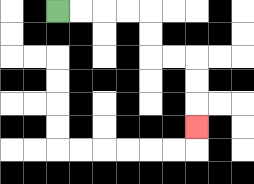{'start': '[2, 0]', 'end': '[8, 5]', 'path_directions': 'R,R,R,R,D,D,R,R,D,D,D', 'path_coordinates': '[[2, 0], [3, 0], [4, 0], [5, 0], [6, 0], [6, 1], [6, 2], [7, 2], [8, 2], [8, 3], [8, 4], [8, 5]]'}